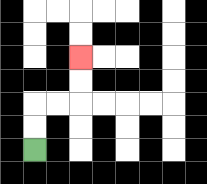{'start': '[1, 6]', 'end': '[3, 2]', 'path_directions': 'U,U,R,R,U,U', 'path_coordinates': '[[1, 6], [1, 5], [1, 4], [2, 4], [3, 4], [3, 3], [3, 2]]'}